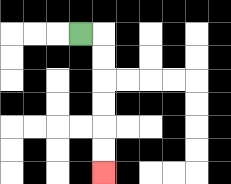{'start': '[3, 1]', 'end': '[4, 7]', 'path_directions': 'R,D,D,D,D,D,D', 'path_coordinates': '[[3, 1], [4, 1], [4, 2], [4, 3], [4, 4], [4, 5], [4, 6], [4, 7]]'}